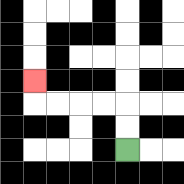{'start': '[5, 6]', 'end': '[1, 3]', 'path_directions': 'U,U,L,L,L,L,U', 'path_coordinates': '[[5, 6], [5, 5], [5, 4], [4, 4], [3, 4], [2, 4], [1, 4], [1, 3]]'}